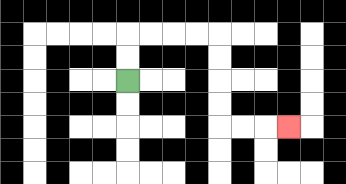{'start': '[5, 3]', 'end': '[12, 5]', 'path_directions': 'U,U,R,R,R,R,D,D,D,D,R,R,R', 'path_coordinates': '[[5, 3], [5, 2], [5, 1], [6, 1], [7, 1], [8, 1], [9, 1], [9, 2], [9, 3], [9, 4], [9, 5], [10, 5], [11, 5], [12, 5]]'}